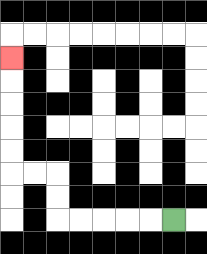{'start': '[7, 9]', 'end': '[0, 2]', 'path_directions': 'L,L,L,L,L,U,U,L,L,U,U,U,U,U', 'path_coordinates': '[[7, 9], [6, 9], [5, 9], [4, 9], [3, 9], [2, 9], [2, 8], [2, 7], [1, 7], [0, 7], [0, 6], [0, 5], [0, 4], [0, 3], [0, 2]]'}